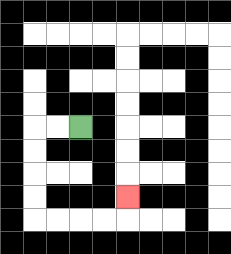{'start': '[3, 5]', 'end': '[5, 8]', 'path_directions': 'L,L,D,D,D,D,R,R,R,R,U', 'path_coordinates': '[[3, 5], [2, 5], [1, 5], [1, 6], [1, 7], [1, 8], [1, 9], [2, 9], [3, 9], [4, 9], [5, 9], [5, 8]]'}